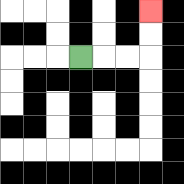{'start': '[3, 2]', 'end': '[6, 0]', 'path_directions': 'R,R,R,U,U', 'path_coordinates': '[[3, 2], [4, 2], [5, 2], [6, 2], [6, 1], [6, 0]]'}